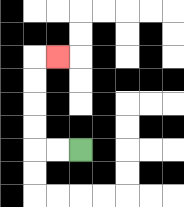{'start': '[3, 6]', 'end': '[2, 2]', 'path_directions': 'L,L,U,U,U,U,R', 'path_coordinates': '[[3, 6], [2, 6], [1, 6], [1, 5], [1, 4], [1, 3], [1, 2], [2, 2]]'}